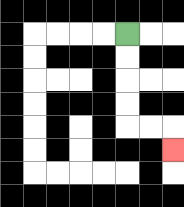{'start': '[5, 1]', 'end': '[7, 6]', 'path_directions': 'D,D,D,D,R,R,D', 'path_coordinates': '[[5, 1], [5, 2], [5, 3], [5, 4], [5, 5], [6, 5], [7, 5], [7, 6]]'}